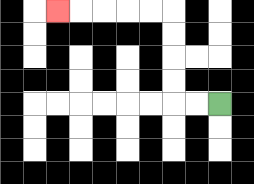{'start': '[9, 4]', 'end': '[2, 0]', 'path_directions': 'L,L,U,U,U,U,L,L,L,L,L', 'path_coordinates': '[[9, 4], [8, 4], [7, 4], [7, 3], [7, 2], [7, 1], [7, 0], [6, 0], [5, 0], [4, 0], [3, 0], [2, 0]]'}